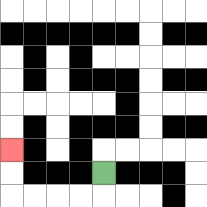{'start': '[4, 7]', 'end': '[0, 6]', 'path_directions': 'D,L,L,L,L,U,U', 'path_coordinates': '[[4, 7], [4, 8], [3, 8], [2, 8], [1, 8], [0, 8], [0, 7], [0, 6]]'}